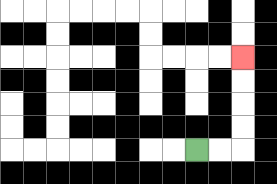{'start': '[8, 6]', 'end': '[10, 2]', 'path_directions': 'R,R,U,U,U,U', 'path_coordinates': '[[8, 6], [9, 6], [10, 6], [10, 5], [10, 4], [10, 3], [10, 2]]'}